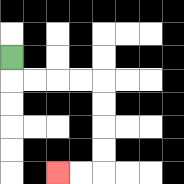{'start': '[0, 2]', 'end': '[2, 7]', 'path_directions': 'D,R,R,R,R,D,D,D,D,L,L', 'path_coordinates': '[[0, 2], [0, 3], [1, 3], [2, 3], [3, 3], [4, 3], [4, 4], [4, 5], [4, 6], [4, 7], [3, 7], [2, 7]]'}